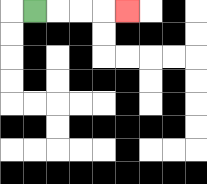{'start': '[1, 0]', 'end': '[5, 0]', 'path_directions': 'R,R,R,R', 'path_coordinates': '[[1, 0], [2, 0], [3, 0], [4, 0], [5, 0]]'}